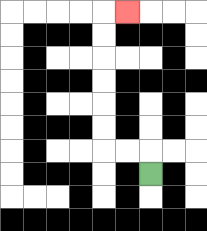{'start': '[6, 7]', 'end': '[5, 0]', 'path_directions': 'U,L,L,U,U,U,U,U,U,R', 'path_coordinates': '[[6, 7], [6, 6], [5, 6], [4, 6], [4, 5], [4, 4], [4, 3], [4, 2], [4, 1], [4, 0], [5, 0]]'}